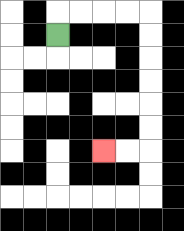{'start': '[2, 1]', 'end': '[4, 6]', 'path_directions': 'U,R,R,R,R,D,D,D,D,D,D,L,L', 'path_coordinates': '[[2, 1], [2, 0], [3, 0], [4, 0], [5, 0], [6, 0], [6, 1], [6, 2], [6, 3], [6, 4], [6, 5], [6, 6], [5, 6], [4, 6]]'}